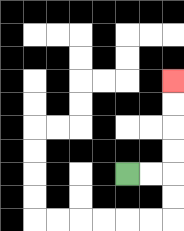{'start': '[5, 7]', 'end': '[7, 3]', 'path_directions': 'R,R,U,U,U,U', 'path_coordinates': '[[5, 7], [6, 7], [7, 7], [7, 6], [7, 5], [7, 4], [7, 3]]'}